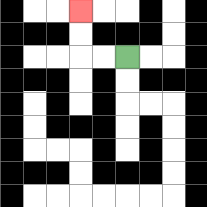{'start': '[5, 2]', 'end': '[3, 0]', 'path_directions': 'L,L,U,U', 'path_coordinates': '[[5, 2], [4, 2], [3, 2], [3, 1], [3, 0]]'}